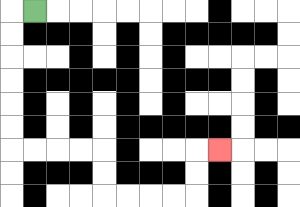{'start': '[1, 0]', 'end': '[9, 6]', 'path_directions': 'L,D,D,D,D,D,D,R,R,R,R,D,D,R,R,R,R,U,U,R', 'path_coordinates': '[[1, 0], [0, 0], [0, 1], [0, 2], [0, 3], [0, 4], [0, 5], [0, 6], [1, 6], [2, 6], [3, 6], [4, 6], [4, 7], [4, 8], [5, 8], [6, 8], [7, 8], [8, 8], [8, 7], [8, 6], [9, 6]]'}